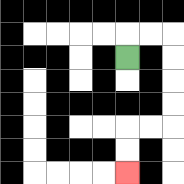{'start': '[5, 2]', 'end': '[5, 7]', 'path_directions': 'U,R,R,D,D,D,D,L,L,D,D', 'path_coordinates': '[[5, 2], [5, 1], [6, 1], [7, 1], [7, 2], [7, 3], [7, 4], [7, 5], [6, 5], [5, 5], [5, 6], [5, 7]]'}